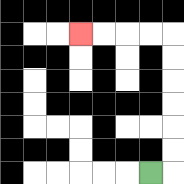{'start': '[6, 7]', 'end': '[3, 1]', 'path_directions': 'R,U,U,U,U,U,U,L,L,L,L', 'path_coordinates': '[[6, 7], [7, 7], [7, 6], [7, 5], [7, 4], [7, 3], [7, 2], [7, 1], [6, 1], [5, 1], [4, 1], [3, 1]]'}